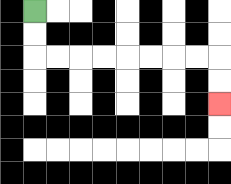{'start': '[1, 0]', 'end': '[9, 4]', 'path_directions': 'D,D,R,R,R,R,R,R,R,R,D,D', 'path_coordinates': '[[1, 0], [1, 1], [1, 2], [2, 2], [3, 2], [4, 2], [5, 2], [6, 2], [7, 2], [8, 2], [9, 2], [9, 3], [9, 4]]'}